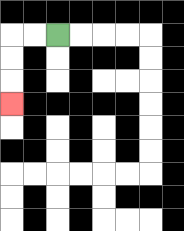{'start': '[2, 1]', 'end': '[0, 4]', 'path_directions': 'L,L,D,D,D', 'path_coordinates': '[[2, 1], [1, 1], [0, 1], [0, 2], [0, 3], [0, 4]]'}